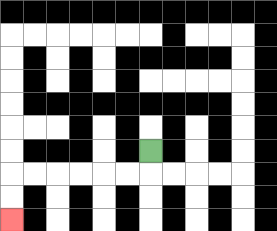{'start': '[6, 6]', 'end': '[0, 9]', 'path_directions': 'D,L,L,L,L,L,L,D,D', 'path_coordinates': '[[6, 6], [6, 7], [5, 7], [4, 7], [3, 7], [2, 7], [1, 7], [0, 7], [0, 8], [0, 9]]'}